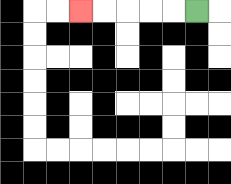{'start': '[8, 0]', 'end': '[3, 0]', 'path_directions': 'L,L,L,L,L', 'path_coordinates': '[[8, 0], [7, 0], [6, 0], [5, 0], [4, 0], [3, 0]]'}